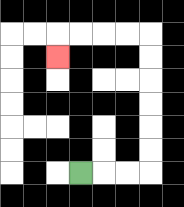{'start': '[3, 7]', 'end': '[2, 2]', 'path_directions': 'R,R,R,U,U,U,U,U,U,L,L,L,L,D', 'path_coordinates': '[[3, 7], [4, 7], [5, 7], [6, 7], [6, 6], [6, 5], [6, 4], [6, 3], [6, 2], [6, 1], [5, 1], [4, 1], [3, 1], [2, 1], [2, 2]]'}